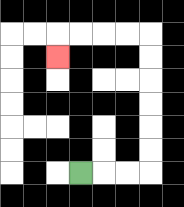{'start': '[3, 7]', 'end': '[2, 2]', 'path_directions': 'R,R,R,U,U,U,U,U,U,L,L,L,L,D', 'path_coordinates': '[[3, 7], [4, 7], [5, 7], [6, 7], [6, 6], [6, 5], [6, 4], [6, 3], [6, 2], [6, 1], [5, 1], [4, 1], [3, 1], [2, 1], [2, 2]]'}